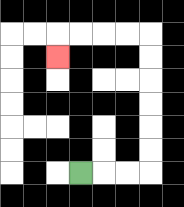{'start': '[3, 7]', 'end': '[2, 2]', 'path_directions': 'R,R,R,U,U,U,U,U,U,L,L,L,L,D', 'path_coordinates': '[[3, 7], [4, 7], [5, 7], [6, 7], [6, 6], [6, 5], [6, 4], [6, 3], [6, 2], [6, 1], [5, 1], [4, 1], [3, 1], [2, 1], [2, 2]]'}